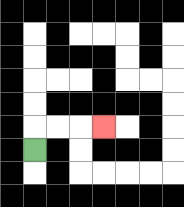{'start': '[1, 6]', 'end': '[4, 5]', 'path_directions': 'U,R,R,R', 'path_coordinates': '[[1, 6], [1, 5], [2, 5], [3, 5], [4, 5]]'}